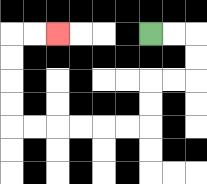{'start': '[6, 1]', 'end': '[2, 1]', 'path_directions': 'R,R,D,D,L,L,D,D,L,L,L,L,L,L,U,U,U,U,R,R', 'path_coordinates': '[[6, 1], [7, 1], [8, 1], [8, 2], [8, 3], [7, 3], [6, 3], [6, 4], [6, 5], [5, 5], [4, 5], [3, 5], [2, 5], [1, 5], [0, 5], [0, 4], [0, 3], [0, 2], [0, 1], [1, 1], [2, 1]]'}